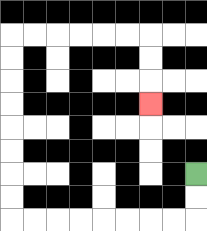{'start': '[8, 7]', 'end': '[6, 4]', 'path_directions': 'D,D,L,L,L,L,L,L,L,L,U,U,U,U,U,U,U,U,R,R,R,R,R,R,D,D,D', 'path_coordinates': '[[8, 7], [8, 8], [8, 9], [7, 9], [6, 9], [5, 9], [4, 9], [3, 9], [2, 9], [1, 9], [0, 9], [0, 8], [0, 7], [0, 6], [0, 5], [0, 4], [0, 3], [0, 2], [0, 1], [1, 1], [2, 1], [3, 1], [4, 1], [5, 1], [6, 1], [6, 2], [6, 3], [6, 4]]'}